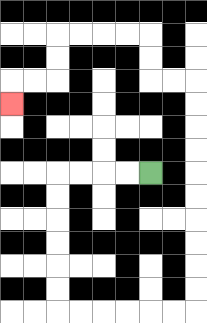{'start': '[6, 7]', 'end': '[0, 4]', 'path_directions': 'L,L,L,L,D,D,D,D,D,D,R,R,R,R,R,R,U,U,U,U,U,U,U,U,U,U,L,L,U,U,L,L,L,L,D,D,L,L,D', 'path_coordinates': '[[6, 7], [5, 7], [4, 7], [3, 7], [2, 7], [2, 8], [2, 9], [2, 10], [2, 11], [2, 12], [2, 13], [3, 13], [4, 13], [5, 13], [6, 13], [7, 13], [8, 13], [8, 12], [8, 11], [8, 10], [8, 9], [8, 8], [8, 7], [8, 6], [8, 5], [8, 4], [8, 3], [7, 3], [6, 3], [6, 2], [6, 1], [5, 1], [4, 1], [3, 1], [2, 1], [2, 2], [2, 3], [1, 3], [0, 3], [0, 4]]'}